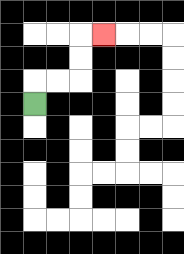{'start': '[1, 4]', 'end': '[4, 1]', 'path_directions': 'U,R,R,U,U,R', 'path_coordinates': '[[1, 4], [1, 3], [2, 3], [3, 3], [3, 2], [3, 1], [4, 1]]'}